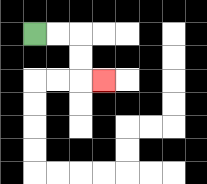{'start': '[1, 1]', 'end': '[4, 3]', 'path_directions': 'R,R,D,D,R', 'path_coordinates': '[[1, 1], [2, 1], [3, 1], [3, 2], [3, 3], [4, 3]]'}